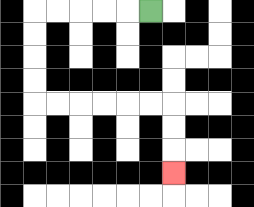{'start': '[6, 0]', 'end': '[7, 7]', 'path_directions': 'L,L,L,L,L,D,D,D,D,R,R,R,R,R,R,D,D,D', 'path_coordinates': '[[6, 0], [5, 0], [4, 0], [3, 0], [2, 0], [1, 0], [1, 1], [1, 2], [1, 3], [1, 4], [2, 4], [3, 4], [4, 4], [5, 4], [6, 4], [7, 4], [7, 5], [7, 6], [7, 7]]'}